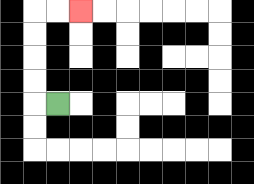{'start': '[2, 4]', 'end': '[3, 0]', 'path_directions': 'L,U,U,U,U,R,R', 'path_coordinates': '[[2, 4], [1, 4], [1, 3], [1, 2], [1, 1], [1, 0], [2, 0], [3, 0]]'}